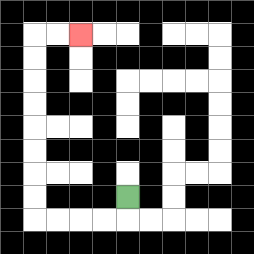{'start': '[5, 8]', 'end': '[3, 1]', 'path_directions': 'D,L,L,L,L,U,U,U,U,U,U,U,U,R,R', 'path_coordinates': '[[5, 8], [5, 9], [4, 9], [3, 9], [2, 9], [1, 9], [1, 8], [1, 7], [1, 6], [1, 5], [1, 4], [1, 3], [1, 2], [1, 1], [2, 1], [3, 1]]'}